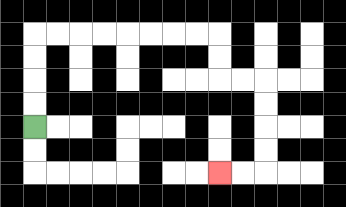{'start': '[1, 5]', 'end': '[9, 7]', 'path_directions': 'U,U,U,U,R,R,R,R,R,R,R,R,D,D,R,R,D,D,D,D,L,L', 'path_coordinates': '[[1, 5], [1, 4], [1, 3], [1, 2], [1, 1], [2, 1], [3, 1], [4, 1], [5, 1], [6, 1], [7, 1], [8, 1], [9, 1], [9, 2], [9, 3], [10, 3], [11, 3], [11, 4], [11, 5], [11, 6], [11, 7], [10, 7], [9, 7]]'}